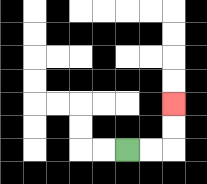{'start': '[5, 6]', 'end': '[7, 4]', 'path_directions': 'R,R,U,U', 'path_coordinates': '[[5, 6], [6, 6], [7, 6], [7, 5], [7, 4]]'}